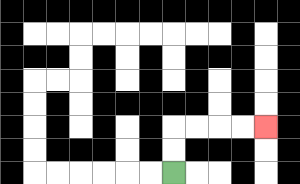{'start': '[7, 7]', 'end': '[11, 5]', 'path_directions': 'U,U,R,R,R,R', 'path_coordinates': '[[7, 7], [7, 6], [7, 5], [8, 5], [9, 5], [10, 5], [11, 5]]'}